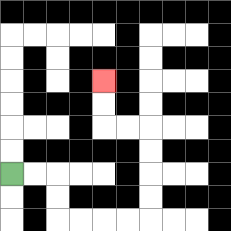{'start': '[0, 7]', 'end': '[4, 3]', 'path_directions': 'R,R,D,D,R,R,R,R,U,U,U,U,L,L,U,U', 'path_coordinates': '[[0, 7], [1, 7], [2, 7], [2, 8], [2, 9], [3, 9], [4, 9], [5, 9], [6, 9], [6, 8], [6, 7], [6, 6], [6, 5], [5, 5], [4, 5], [4, 4], [4, 3]]'}